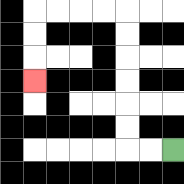{'start': '[7, 6]', 'end': '[1, 3]', 'path_directions': 'L,L,U,U,U,U,U,U,L,L,L,L,D,D,D', 'path_coordinates': '[[7, 6], [6, 6], [5, 6], [5, 5], [5, 4], [5, 3], [5, 2], [5, 1], [5, 0], [4, 0], [3, 0], [2, 0], [1, 0], [1, 1], [1, 2], [1, 3]]'}